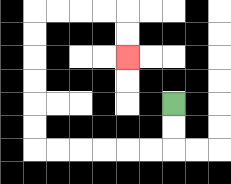{'start': '[7, 4]', 'end': '[5, 2]', 'path_directions': 'D,D,L,L,L,L,L,L,U,U,U,U,U,U,R,R,R,R,D,D', 'path_coordinates': '[[7, 4], [7, 5], [7, 6], [6, 6], [5, 6], [4, 6], [3, 6], [2, 6], [1, 6], [1, 5], [1, 4], [1, 3], [1, 2], [1, 1], [1, 0], [2, 0], [3, 0], [4, 0], [5, 0], [5, 1], [5, 2]]'}